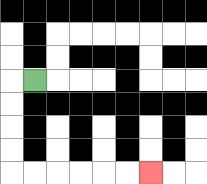{'start': '[1, 3]', 'end': '[6, 7]', 'path_directions': 'L,D,D,D,D,R,R,R,R,R,R', 'path_coordinates': '[[1, 3], [0, 3], [0, 4], [0, 5], [0, 6], [0, 7], [1, 7], [2, 7], [3, 7], [4, 7], [5, 7], [6, 7]]'}